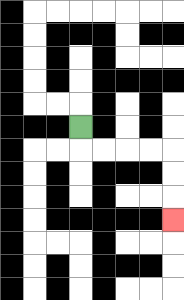{'start': '[3, 5]', 'end': '[7, 9]', 'path_directions': 'D,R,R,R,R,D,D,D', 'path_coordinates': '[[3, 5], [3, 6], [4, 6], [5, 6], [6, 6], [7, 6], [7, 7], [7, 8], [7, 9]]'}